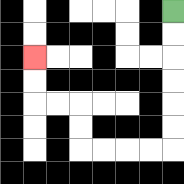{'start': '[7, 0]', 'end': '[1, 2]', 'path_directions': 'D,D,D,D,D,D,L,L,L,L,U,U,L,L,U,U', 'path_coordinates': '[[7, 0], [7, 1], [7, 2], [7, 3], [7, 4], [7, 5], [7, 6], [6, 6], [5, 6], [4, 6], [3, 6], [3, 5], [3, 4], [2, 4], [1, 4], [1, 3], [1, 2]]'}